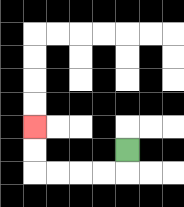{'start': '[5, 6]', 'end': '[1, 5]', 'path_directions': 'D,L,L,L,L,U,U', 'path_coordinates': '[[5, 6], [5, 7], [4, 7], [3, 7], [2, 7], [1, 7], [1, 6], [1, 5]]'}